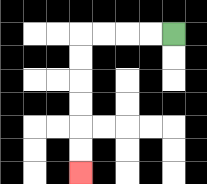{'start': '[7, 1]', 'end': '[3, 7]', 'path_directions': 'L,L,L,L,D,D,D,D,D,D', 'path_coordinates': '[[7, 1], [6, 1], [5, 1], [4, 1], [3, 1], [3, 2], [3, 3], [3, 4], [3, 5], [3, 6], [3, 7]]'}